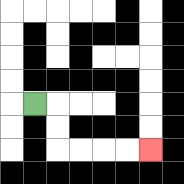{'start': '[1, 4]', 'end': '[6, 6]', 'path_directions': 'R,D,D,R,R,R,R', 'path_coordinates': '[[1, 4], [2, 4], [2, 5], [2, 6], [3, 6], [4, 6], [5, 6], [6, 6]]'}